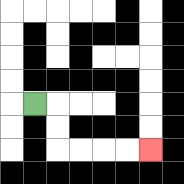{'start': '[1, 4]', 'end': '[6, 6]', 'path_directions': 'R,D,D,R,R,R,R', 'path_coordinates': '[[1, 4], [2, 4], [2, 5], [2, 6], [3, 6], [4, 6], [5, 6], [6, 6]]'}